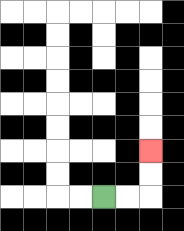{'start': '[4, 8]', 'end': '[6, 6]', 'path_directions': 'R,R,U,U', 'path_coordinates': '[[4, 8], [5, 8], [6, 8], [6, 7], [6, 6]]'}